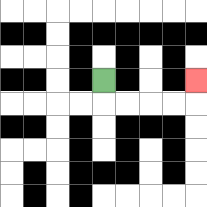{'start': '[4, 3]', 'end': '[8, 3]', 'path_directions': 'D,R,R,R,R,U', 'path_coordinates': '[[4, 3], [4, 4], [5, 4], [6, 4], [7, 4], [8, 4], [8, 3]]'}